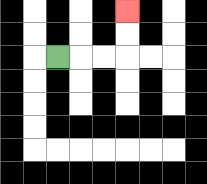{'start': '[2, 2]', 'end': '[5, 0]', 'path_directions': 'R,R,R,U,U', 'path_coordinates': '[[2, 2], [3, 2], [4, 2], [5, 2], [5, 1], [5, 0]]'}